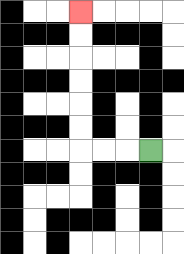{'start': '[6, 6]', 'end': '[3, 0]', 'path_directions': 'L,L,L,U,U,U,U,U,U', 'path_coordinates': '[[6, 6], [5, 6], [4, 6], [3, 6], [3, 5], [3, 4], [3, 3], [3, 2], [3, 1], [3, 0]]'}